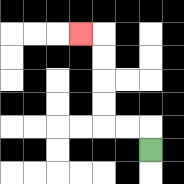{'start': '[6, 6]', 'end': '[3, 1]', 'path_directions': 'U,L,L,U,U,U,U,L', 'path_coordinates': '[[6, 6], [6, 5], [5, 5], [4, 5], [4, 4], [4, 3], [4, 2], [4, 1], [3, 1]]'}